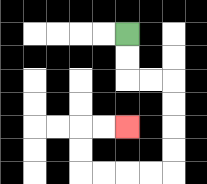{'start': '[5, 1]', 'end': '[5, 5]', 'path_directions': 'D,D,R,R,D,D,D,D,L,L,L,L,U,U,R,R', 'path_coordinates': '[[5, 1], [5, 2], [5, 3], [6, 3], [7, 3], [7, 4], [7, 5], [7, 6], [7, 7], [6, 7], [5, 7], [4, 7], [3, 7], [3, 6], [3, 5], [4, 5], [5, 5]]'}